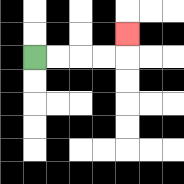{'start': '[1, 2]', 'end': '[5, 1]', 'path_directions': 'R,R,R,R,U', 'path_coordinates': '[[1, 2], [2, 2], [3, 2], [4, 2], [5, 2], [5, 1]]'}